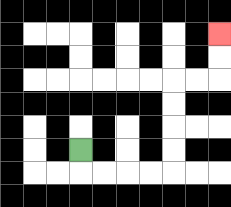{'start': '[3, 6]', 'end': '[9, 1]', 'path_directions': 'D,R,R,R,R,U,U,U,U,R,R,U,U', 'path_coordinates': '[[3, 6], [3, 7], [4, 7], [5, 7], [6, 7], [7, 7], [7, 6], [7, 5], [7, 4], [7, 3], [8, 3], [9, 3], [9, 2], [9, 1]]'}